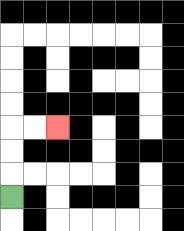{'start': '[0, 8]', 'end': '[2, 5]', 'path_directions': 'U,U,U,R,R', 'path_coordinates': '[[0, 8], [0, 7], [0, 6], [0, 5], [1, 5], [2, 5]]'}